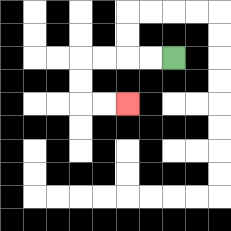{'start': '[7, 2]', 'end': '[5, 4]', 'path_directions': 'L,L,L,L,D,D,R,R', 'path_coordinates': '[[7, 2], [6, 2], [5, 2], [4, 2], [3, 2], [3, 3], [3, 4], [4, 4], [5, 4]]'}